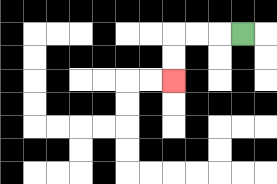{'start': '[10, 1]', 'end': '[7, 3]', 'path_directions': 'L,L,L,D,D', 'path_coordinates': '[[10, 1], [9, 1], [8, 1], [7, 1], [7, 2], [7, 3]]'}